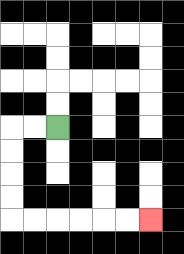{'start': '[2, 5]', 'end': '[6, 9]', 'path_directions': 'L,L,D,D,D,D,R,R,R,R,R,R', 'path_coordinates': '[[2, 5], [1, 5], [0, 5], [0, 6], [0, 7], [0, 8], [0, 9], [1, 9], [2, 9], [3, 9], [4, 9], [5, 9], [6, 9]]'}